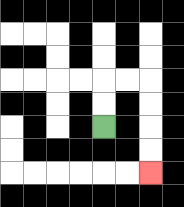{'start': '[4, 5]', 'end': '[6, 7]', 'path_directions': 'U,U,R,R,D,D,D,D', 'path_coordinates': '[[4, 5], [4, 4], [4, 3], [5, 3], [6, 3], [6, 4], [6, 5], [6, 6], [6, 7]]'}